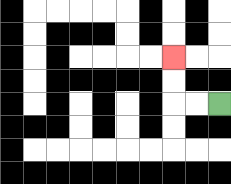{'start': '[9, 4]', 'end': '[7, 2]', 'path_directions': 'L,L,U,U', 'path_coordinates': '[[9, 4], [8, 4], [7, 4], [7, 3], [7, 2]]'}